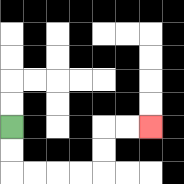{'start': '[0, 5]', 'end': '[6, 5]', 'path_directions': 'D,D,R,R,R,R,U,U,R,R', 'path_coordinates': '[[0, 5], [0, 6], [0, 7], [1, 7], [2, 7], [3, 7], [4, 7], [4, 6], [4, 5], [5, 5], [6, 5]]'}